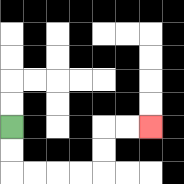{'start': '[0, 5]', 'end': '[6, 5]', 'path_directions': 'D,D,R,R,R,R,U,U,R,R', 'path_coordinates': '[[0, 5], [0, 6], [0, 7], [1, 7], [2, 7], [3, 7], [4, 7], [4, 6], [4, 5], [5, 5], [6, 5]]'}